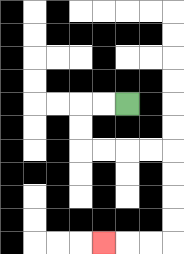{'start': '[5, 4]', 'end': '[4, 10]', 'path_directions': 'L,L,D,D,R,R,R,R,D,D,D,D,L,L,L', 'path_coordinates': '[[5, 4], [4, 4], [3, 4], [3, 5], [3, 6], [4, 6], [5, 6], [6, 6], [7, 6], [7, 7], [7, 8], [7, 9], [7, 10], [6, 10], [5, 10], [4, 10]]'}